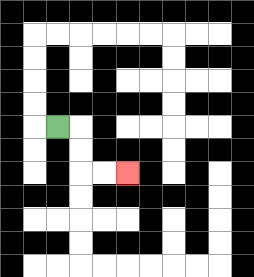{'start': '[2, 5]', 'end': '[5, 7]', 'path_directions': 'R,D,D,R,R', 'path_coordinates': '[[2, 5], [3, 5], [3, 6], [3, 7], [4, 7], [5, 7]]'}